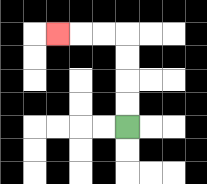{'start': '[5, 5]', 'end': '[2, 1]', 'path_directions': 'U,U,U,U,L,L,L', 'path_coordinates': '[[5, 5], [5, 4], [5, 3], [5, 2], [5, 1], [4, 1], [3, 1], [2, 1]]'}